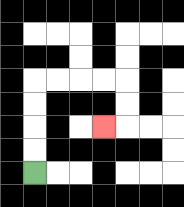{'start': '[1, 7]', 'end': '[4, 5]', 'path_directions': 'U,U,U,U,R,R,R,R,D,D,L', 'path_coordinates': '[[1, 7], [1, 6], [1, 5], [1, 4], [1, 3], [2, 3], [3, 3], [4, 3], [5, 3], [5, 4], [5, 5], [4, 5]]'}